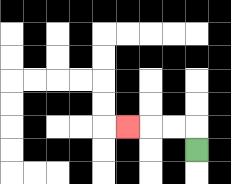{'start': '[8, 6]', 'end': '[5, 5]', 'path_directions': 'U,L,L,L', 'path_coordinates': '[[8, 6], [8, 5], [7, 5], [6, 5], [5, 5]]'}